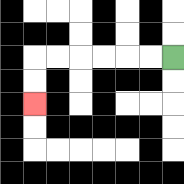{'start': '[7, 2]', 'end': '[1, 4]', 'path_directions': 'L,L,L,L,L,L,D,D', 'path_coordinates': '[[7, 2], [6, 2], [5, 2], [4, 2], [3, 2], [2, 2], [1, 2], [1, 3], [1, 4]]'}